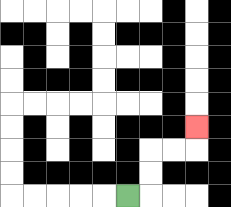{'start': '[5, 8]', 'end': '[8, 5]', 'path_directions': 'R,U,U,R,R,U', 'path_coordinates': '[[5, 8], [6, 8], [6, 7], [6, 6], [7, 6], [8, 6], [8, 5]]'}